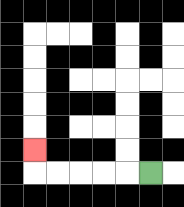{'start': '[6, 7]', 'end': '[1, 6]', 'path_directions': 'L,L,L,L,L,U', 'path_coordinates': '[[6, 7], [5, 7], [4, 7], [3, 7], [2, 7], [1, 7], [1, 6]]'}